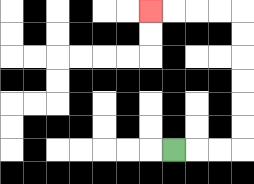{'start': '[7, 6]', 'end': '[6, 0]', 'path_directions': 'R,R,R,U,U,U,U,U,U,L,L,L,L', 'path_coordinates': '[[7, 6], [8, 6], [9, 6], [10, 6], [10, 5], [10, 4], [10, 3], [10, 2], [10, 1], [10, 0], [9, 0], [8, 0], [7, 0], [6, 0]]'}